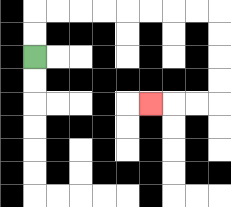{'start': '[1, 2]', 'end': '[6, 4]', 'path_directions': 'U,U,R,R,R,R,R,R,R,R,D,D,D,D,L,L,L', 'path_coordinates': '[[1, 2], [1, 1], [1, 0], [2, 0], [3, 0], [4, 0], [5, 0], [6, 0], [7, 0], [8, 0], [9, 0], [9, 1], [9, 2], [9, 3], [9, 4], [8, 4], [7, 4], [6, 4]]'}